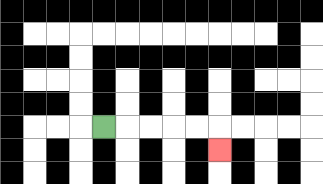{'start': '[4, 5]', 'end': '[9, 6]', 'path_directions': 'R,R,R,R,R,D', 'path_coordinates': '[[4, 5], [5, 5], [6, 5], [7, 5], [8, 5], [9, 5], [9, 6]]'}